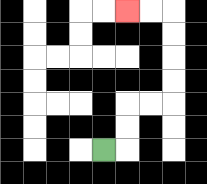{'start': '[4, 6]', 'end': '[5, 0]', 'path_directions': 'R,U,U,R,R,U,U,U,U,L,L', 'path_coordinates': '[[4, 6], [5, 6], [5, 5], [5, 4], [6, 4], [7, 4], [7, 3], [7, 2], [7, 1], [7, 0], [6, 0], [5, 0]]'}